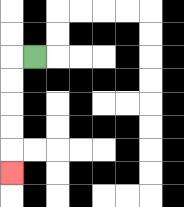{'start': '[1, 2]', 'end': '[0, 7]', 'path_directions': 'L,D,D,D,D,D', 'path_coordinates': '[[1, 2], [0, 2], [0, 3], [0, 4], [0, 5], [0, 6], [0, 7]]'}